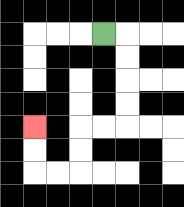{'start': '[4, 1]', 'end': '[1, 5]', 'path_directions': 'R,D,D,D,D,L,L,D,D,L,L,U,U', 'path_coordinates': '[[4, 1], [5, 1], [5, 2], [5, 3], [5, 4], [5, 5], [4, 5], [3, 5], [3, 6], [3, 7], [2, 7], [1, 7], [1, 6], [1, 5]]'}